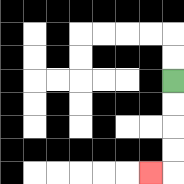{'start': '[7, 3]', 'end': '[6, 7]', 'path_directions': 'D,D,D,D,L', 'path_coordinates': '[[7, 3], [7, 4], [7, 5], [7, 6], [7, 7], [6, 7]]'}